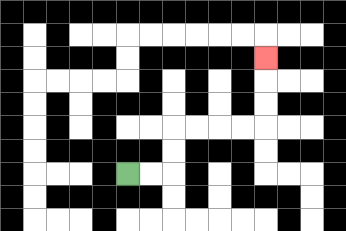{'start': '[5, 7]', 'end': '[11, 2]', 'path_directions': 'R,R,U,U,R,R,R,R,U,U,U', 'path_coordinates': '[[5, 7], [6, 7], [7, 7], [7, 6], [7, 5], [8, 5], [9, 5], [10, 5], [11, 5], [11, 4], [11, 3], [11, 2]]'}